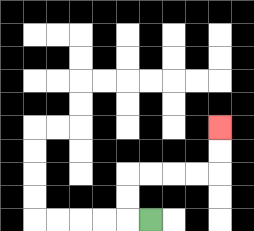{'start': '[6, 9]', 'end': '[9, 5]', 'path_directions': 'L,U,U,R,R,R,R,U,U', 'path_coordinates': '[[6, 9], [5, 9], [5, 8], [5, 7], [6, 7], [7, 7], [8, 7], [9, 7], [9, 6], [9, 5]]'}